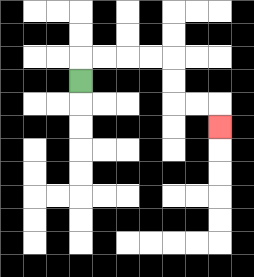{'start': '[3, 3]', 'end': '[9, 5]', 'path_directions': 'U,R,R,R,R,D,D,R,R,D', 'path_coordinates': '[[3, 3], [3, 2], [4, 2], [5, 2], [6, 2], [7, 2], [7, 3], [7, 4], [8, 4], [9, 4], [9, 5]]'}